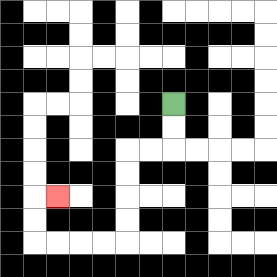{'start': '[7, 4]', 'end': '[2, 8]', 'path_directions': 'D,D,L,L,D,D,D,D,L,L,L,L,U,U,R', 'path_coordinates': '[[7, 4], [7, 5], [7, 6], [6, 6], [5, 6], [5, 7], [5, 8], [5, 9], [5, 10], [4, 10], [3, 10], [2, 10], [1, 10], [1, 9], [1, 8], [2, 8]]'}